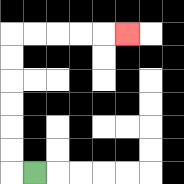{'start': '[1, 7]', 'end': '[5, 1]', 'path_directions': 'L,U,U,U,U,U,U,R,R,R,R,R', 'path_coordinates': '[[1, 7], [0, 7], [0, 6], [0, 5], [0, 4], [0, 3], [0, 2], [0, 1], [1, 1], [2, 1], [3, 1], [4, 1], [5, 1]]'}